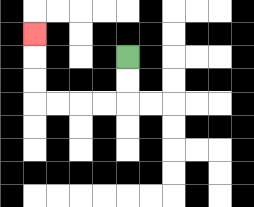{'start': '[5, 2]', 'end': '[1, 1]', 'path_directions': 'D,D,L,L,L,L,U,U,U', 'path_coordinates': '[[5, 2], [5, 3], [5, 4], [4, 4], [3, 4], [2, 4], [1, 4], [1, 3], [1, 2], [1, 1]]'}